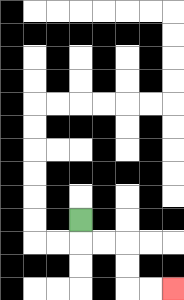{'start': '[3, 9]', 'end': '[7, 12]', 'path_directions': 'D,R,R,D,D,R,R', 'path_coordinates': '[[3, 9], [3, 10], [4, 10], [5, 10], [5, 11], [5, 12], [6, 12], [7, 12]]'}